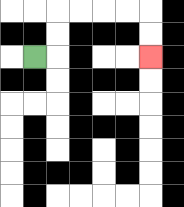{'start': '[1, 2]', 'end': '[6, 2]', 'path_directions': 'R,U,U,R,R,R,R,D,D', 'path_coordinates': '[[1, 2], [2, 2], [2, 1], [2, 0], [3, 0], [4, 0], [5, 0], [6, 0], [6, 1], [6, 2]]'}